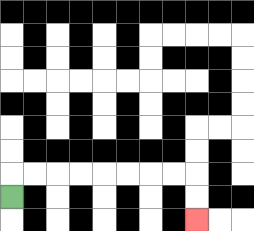{'start': '[0, 8]', 'end': '[8, 9]', 'path_directions': 'U,R,R,R,R,R,R,R,R,D,D', 'path_coordinates': '[[0, 8], [0, 7], [1, 7], [2, 7], [3, 7], [4, 7], [5, 7], [6, 7], [7, 7], [8, 7], [8, 8], [8, 9]]'}